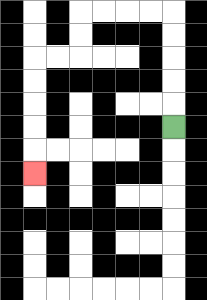{'start': '[7, 5]', 'end': '[1, 7]', 'path_directions': 'U,U,U,U,U,L,L,L,L,D,D,L,L,D,D,D,D,D', 'path_coordinates': '[[7, 5], [7, 4], [7, 3], [7, 2], [7, 1], [7, 0], [6, 0], [5, 0], [4, 0], [3, 0], [3, 1], [3, 2], [2, 2], [1, 2], [1, 3], [1, 4], [1, 5], [1, 6], [1, 7]]'}